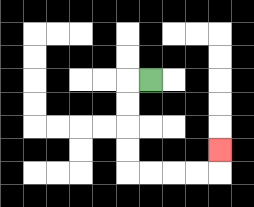{'start': '[6, 3]', 'end': '[9, 6]', 'path_directions': 'L,D,D,D,D,R,R,R,R,U', 'path_coordinates': '[[6, 3], [5, 3], [5, 4], [5, 5], [5, 6], [5, 7], [6, 7], [7, 7], [8, 7], [9, 7], [9, 6]]'}